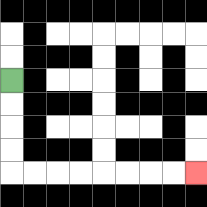{'start': '[0, 3]', 'end': '[8, 7]', 'path_directions': 'D,D,D,D,R,R,R,R,R,R,R,R', 'path_coordinates': '[[0, 3], [0, 4], [0, 5], [0, 6], [0, 7], [1, 7], [2, 7], [3, 7], [4, 7], [5, 7], [6, 7], [7, 7], [8, 7]]'}